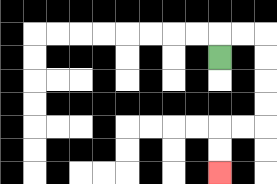{'start': '[9, 2]', 'end': '[9, 7]', 'path_directions': 'U,R,R,D,D,D,D,L,L,D,D', 'path_coordinates': '[[9, 2], [9, 1], [10, 1], [11, 1], [11, 2], [11, 3], [11, 4], [11, 5], [10, 5], [9, 5], [9, 6], [9, 7]]'}